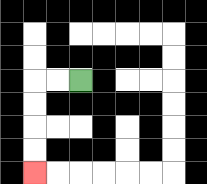{'start': '[3, 3]', 'end': '[1, 7]', 'path_directions': 'L,L,D,D,D,D', 'path_coordinates': '[[3, 3], [2, 3], [1, 3], [1, 4], [1, 5], [1, 6], [1, 7]]'}